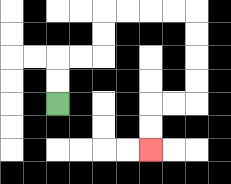{'start': '[2, 4]', 'end': '[6, 6]', 'path_directions': 'U,U,R,R,U,U,R,R,R,R,D,D,D,D,L,L,D,D', 'path_coordinates': '[[2, 4], [2, 3], [2, 2], [3, 2], [4, 2], [4, 1], [4, 0], [5, 0], [6, 0], [7, 0], [8, 0], [8, 1], [8, 2], [8, 3], [8, 4], [7, 4], [6, 4], [6, 5], [6, 6]]'}